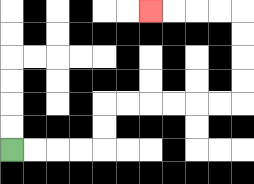{'start': '[0, 6]', 'end': '[6, 0]', 'path_directions': 'R,R,R,R,U,U,R,R,R,R,R,R,U,U,U,U,L,L,L,L', 'path_coordinates': '[[0, 6], [1, 6], [2, 6], [3, 6], [4, 6], [4, 5], [4, 4], [5, 4], [6, 4], [7, 4], [8, 4], [9, 4], [10, 4], [10, 3], [10, 2], [10, 1], [10, 0], [9, 0], [8, 0], [7, 0], [6, 0]]'}